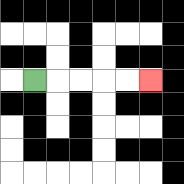{'start': '[1, 3]', 'end': '[6, 3]', 'path_directions': 'R,R,R,R,R', 'path_coordinates': '[[1, 3], [2, 3], [3, 3], [4, 3], [5, 3], [6, 3]]'}